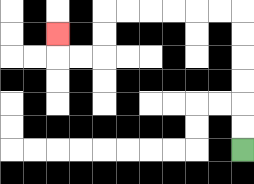{'start': '[10, 6]', 'end': '[2, 1]', 'path_directions': 'U,U,U,U,U,U,L,L,L,L,L,L,D,D,L,L,U', 'path_coordinates': '[[10, 6], [10, 5], [10, 4], [10, 3], [10, 2], [10, 1], [10, 0], [9, 0], [8, 0], [7, 0], [6, 0], [5, 0], [4, 0], [4, 1], [4, 2], [3, 2], [2, 2], [2, 1]]'}